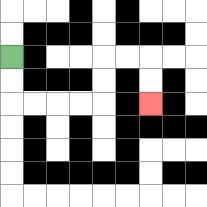{'start': '[0, 2]', 'end': '[6, 4]', 'path_directions': 'D,D,R,R,R,R,U,U,R,R,D,D', 'path_coordinates': '[[0, 2], [0, 3], [0, 4], [1, 4], [2, 4], [3, 4], [4, 4], [4, 3], [4, 2], [5, 2], [6, 2], [6, 3], [6, 4]]'}